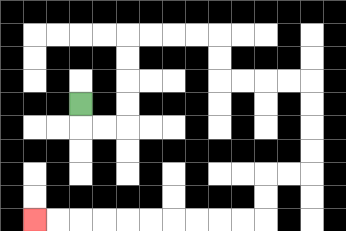{'start': '[3, 4]', 'end': '[1, 9]', 'path_directions': 'D,R,R,U,U,U,U,R,R,R,R,D,D,R,R,R,R,D,D,D,D,L,L,D,D,L,L,L,L,L,L,L,L,L,L', 'path_coordinates': '[[3, 4], [3, 5], [4, 5], [5, 5], [5, 4], [5, 3], [5, 2], [5, 1], [6, 1], [7, 1], [8, 1], [9, 1], [9, 2], [9, 3], [10, 3], [11, 3], [12, 3], [13, 3], [13, 4], [13, 5], [13, 6], [13, 7], [12, 7], [11, 7], [11, 8], [11, 9], [10, 9], [9, 9], [8, 9], [7, 9], [6, 9], [5, 9], [4, 9], [3, 9], [2, 9], [1, 9]]'}